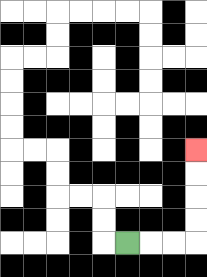{'start': '[5, 10]', 'end': '[8, 6]', 'path_directions': 'R,R,R,U,U,U,U', 'path_coordinates': '[[5, 10], [6, 10], [7, 10], [8, 10], [8, 9], [8, 8], [8, 7], [8, 6]]'}